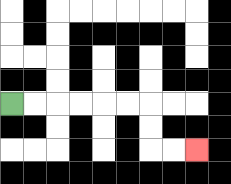{'start': '[0, 4]', 'end': '[8, 6]', 'path_directions': 'R,R,R,R,R,R,D,D,R,R', 'path_coordinates': '[[0, 4], [1, 4], [2, 4], [3, 4], [4, 4], [5, 4], [6, 4], [6, 5], [6, 6], [7, 6], [8, 6]]'}